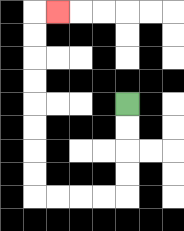{'start': '[5, 4]', 'end': '[2, 0]', 'path_directions': 'D,D,D,D,L,L,L,L,U,U,U,U,U,U,U,U,R', 'path_coordinates': '[[5, 4], [5, 5], [5, 6], [5, 7], [5, 8], [4, 8], [3, 8], [2, 8], [1, 8], [1, 7], [1, 6], [1, 5], [1, 4], [1, 3], [1, 2], [1, 1], [1, 0], [2, 0]]'}